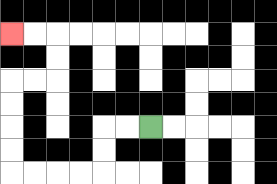{'start': '[6, 5]', 'end': '[0, 1]', 'path_directions': 'L,L,D,D,L,L,L,L,U,U,U,U,R,R,U,U,L,L', 'path_coordinates': '[[6, 5], [5, 5], [4, 5], [4, 6], [4, 7], [3, 7], [2, 7], [1, 7], [0, 7], [0, 6], [0, 5], [0, 4], [0, 3], [1, 3], [2, 3], [2, 2], [2, 1], [1, 1], [0, 1]]'}